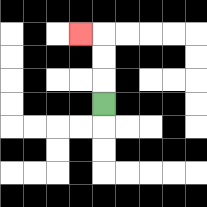{'start': '[4, 4]', 'end': '[3, 1]', 'path_directions': 'U,U,U,L', 'path_coordinates': '[[4, 4], [4, 3], [4, 2], [4, 1], [3, 1]]'}